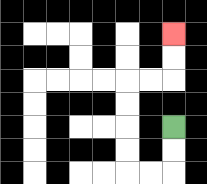{'start': '[7, 5]', 'end': '[7, 1]', 'path_directions': 'D,D,L,L,U,U,U,U,R,R,U,U', 'path_coordinates': '[[7, 5], [7, 6], [7, 7], [6, 7], [5, 7], [5, 6], [5, 5], [5, 4], [5, 3], [6, 3], [7, 3], [7, 2], [7, 1]]'}